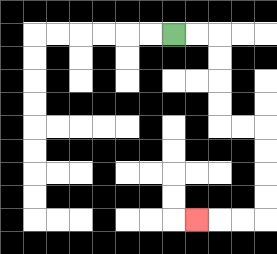{'start': '[7, 1]', 'end': '[8, 9]', 'path_directions': 'R,R,D,D,D,D,R,R,D,D,D,D,L,L,L', 'path_coordinates': '[[7, 1], [8, 1], [9, 1], [9, 2], [9, 3], [9, 4], [9, 5], [10, 5], [11, 5], [11, 6], [11, 7], [11, 8], [11, 9], [10, 9], [9, 9], [8, 9]]'}